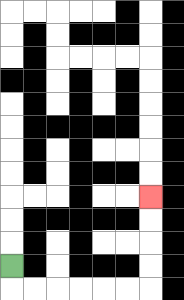{'start': '[0, 11]', 'end': '[6, 8]', 'path_directions': 'D,R,R,R,R,R,R,U,U,U,U', 'path_coordinates': '[[0, 11], [0, 12], [1, 12], [2, 12], [3, 12], [4, 12], [5, 12], [6, 12], [6, 11], [6, 10], [6, 9], [6, 8]]'}